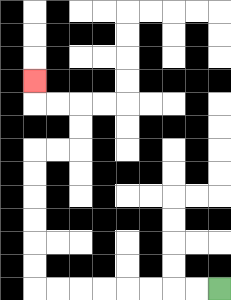{'start': '[9, 12]', 'end': '[1, 3]', 'path_directions': 'L,L,L,L,L,L,L,L,U,U,U,U,U,U,R,R,U,U,L,L,U', 'path_coordinates': '[[9, 12], [8, 12], [7, 12], [6, 12], [5, 12], [4, 12], [3, 12], [2, 12], [1, 12], [1, 11], [1, 10], [1, 9], [1, 8], [1, 7], [1, 6], [2, 6], [3, 6], [3, 5], [3, 4], [2, 4], [1, 4], [1, 3]]'}